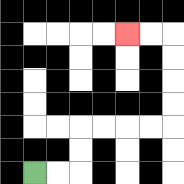{'start': '[1, 7]', 'end': '[5, 1]', 'path_directions': 'R,R,U,U,R,R,R,R,U,U,U,U,L,L', 'path_coordinates': '[[1, 7], [2, 7], [3, 7], [3, 6], [3, 5], [4, 5], [5, 5], [6, 5], [7, 5], [7, 4], [7, 3], [7, 2], [7, 1], [6, 1], [5, 1]]'}